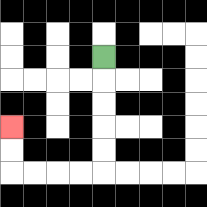{'start': '[4, 2]', 'end': '[0, 5]', 'path_directions': 'D,D,D,D,D,L,L,L,L,U,U', 'path_coordinates': '[[4, 2], [4, 3], [4, 4], [4, 5], [4, 6], [4, 7], [3, 7], [2, 7], [1, 7], [0, 7], [0, 6], [0, 5]]'}